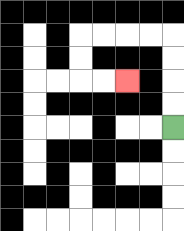{'start': '[7, 5]', 'end': '[5, 3]', 'path_directions': 'U,U,U,U,L,L,L,L,D,D,R,R', 'path_coordinates': '[[7, 5], [7, 4], [7, 3], [7, 2], [7, 1], [6, 1], [5, 1], [4, 1], [3, 1], [3, 2], [3, 3], [4, 3], [5, 3]]'}